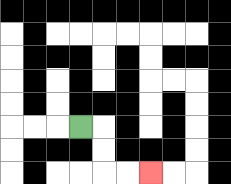{'start': '[3, 5]', 'end': '[6, 7]', 'path_directions': 'R,D,D,R,R', 'path_coordinates': '[[3, 5], [4, 5], [4, 6], [4, 7], [5, 7], [6, 7]]'}